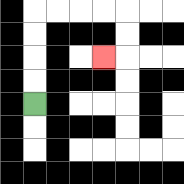{'start': '[1, 4]', 'end': '[4, 2]', 'path_directions': 'U,U,U,U,R,R,R,R,D,D,L', 'path_coordinates': '[[1, 4], [1, 3], [1, 2], [1, 1], [1, 0], [2, 0], [3, 0], [4, 0], [5, 0], [5, 1], [5, 2], [4, 2]]'}